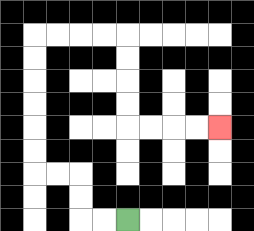{'start': '[5, 9]', 'end': '[9, 5]', 'path_directions': 'L,L,U,U,L,L,U,U,U,U,U,U,R,R,R,R,D,D,D,D,R,R,R,R', 'path_coordinates': '[[5, 9], [4, 9], [3, 9], [3, 8], [3, 7], [2, 7], [1, 7], [1, 6], [1, 5], [1, 4], [1, 3], [1, 2], [1, 1], [2, 1], [3, 1], [4, 1], [5, 1], [5, 2], [5, 3], [5, 4], [5, 5], [6, 5], [7, 5], [8, 5], [9, 5]]'}